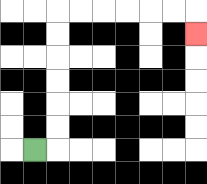{'start': '[1, 6]', 'end': '[8, 1]', 'path_directions': 'R,U,U,U,U,U,U,R,R,R,R,R,R,D', 'path_coordinates': '[[1, 6], [2, 6], [2, 5], [2, 4], [2, 3], [2, 2], [2, 1], [2, 0], [3, 0], [4, 0], [5, 0], [6, 0], [7, 0], [8, 0], [8, 1]]'}